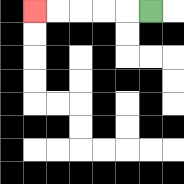{'start': '[6, 0]', 'end': '[1, 0]', 'path_directions': 'L,L,L,L,L', 'path_coordinates': '[[6, 0], [5, 0], [4, 0], [3, 0], [2, 0], [1, 0]]'}